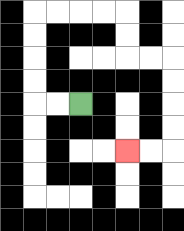{'start': '[3, 4]', 'end': '[5, 6]', 'path_directions': 'L,L,U,U,U,U,R,R,R,R,D,D,R,R,D,D,D,D,L,L', 'path_coordinates': '[[3, 4], [2, 4], [1, 4], [1, 3], [1, 2], [1, 1], [1, 0], [2, 0], [3, 0], [4, 0], [5, 0], [5, 1], [5, 2], [6, 2], [7, 2], [7, 3], [7, 4], [7, 5], [7, 6], [6, 6], [5, 6]]'}